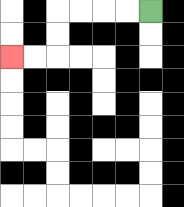{'start': '[6, 0]', 'end': '[0, 2]', 'path_directions': 'L,L,L,L,D,D,L,L', 'path_coordinates': '[[6, 0], [5, 0], [4, 0], [3, 0], [2, 0], [2, 1], [2, 2], [1, 2], [0, 2]]'}